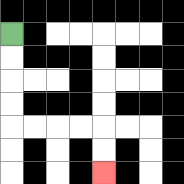{'start': '[0, 1]', 'end': '[4, 7]', 'path_directions': 'D,D,D,D,R,R,R,R,D,D', 'path_coordinates': '[[0, 1], [0, 2], [0, 3], [0, 4], [0, 5], [1, 5], [2, 5], [3, 5], [4, 5], [4, 6], [4, 7]]'}